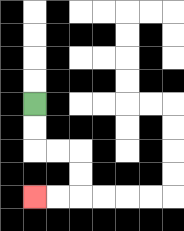{'start': '[1, 4]', 'end': '[1, 8]', 'path_directions': 'D,D,R,R,D,D,L,L', 'path_coordinates': '[[1, 4], [1, 5], [1, 6], [2, 6], [3, 6], [3, 7], [3, 8], [2, 8], [1, 8]]'}